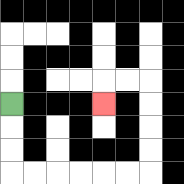{'start': '[0, 4]', 'end': '[4, 4]', 'path_directions': 'D,D,D,R,R,R,R,R,R,U,U,U,U,L,L,D', 'path_coordinates': '[[0, 4], [0, 5], [0, 6], [0, 7], [1, 7], [2, 7], [3, 7], [4, 7], [5, 7], [6, 7], [6, 6], [6, 5], [6, 4], [6, 3], [5, 3], [4, 3], [4, 4]]'}